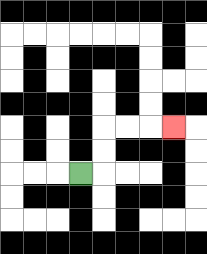{'start': '[3, 7]', 'end': '[7, 5]', 'path_directions': 'R,U,U,R,R,R', 'path_coordinates': '[[3, 7], [4, 7], [4, 6], [4, 5], [5, 5], [6, 5], [7, 5]]'}